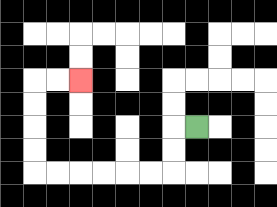{'start': '[8, 5]', 'end': '[3, 3]', 'path_directions': 'L,D,D,L,L,L,L,L,L,U,U,U,U,R,R', 'path_coordinates': '[[8, 5], [7, 5], [7, 6], [7, 7], [6, 7], [5, 7], [4, 7], [3, 7], [2, 7], [1, 7], [1, 6], [1, 5], [1, 4], [1, 3], [2, 3], [3, 3]]'}